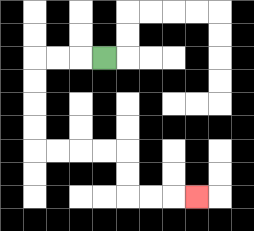{'start': '[4, 2]', 'end': '[8, 8]', 'path_directions': 'L,L,L,D,D,D,D,R,R,R,R,D,D,R,R,R', 'path_coordinates': '[[4, 2], [3, 2], [2, 2], [1, 2], [1, 3], [1, 4], [1, 5], [1, 6], [2, 6], [3, 6], [4, 6], [5, 6], [5, 7], [5, 8], [6, 8], [7, 8], [8, 8]]'}